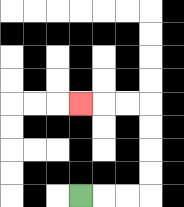{'start': '[3, 8]', 'end': '[3, 4]', 'path_directions': 'R,R,R,U,U,U,U,L,L,L', 'path_coordinates': '[[3, 8], [4, 8], [5, 8], [6, 8], [6, 7], [6, 6], [6, 5], [6, 4], [5, 4], [4, 4], [3, 4]]'}